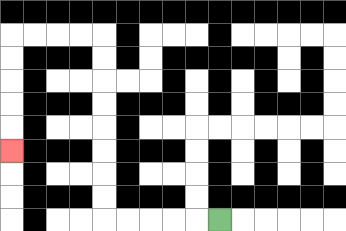{'start': '[9, 9]', 'end': '[0, 6]', 'path_directions': 'L,L,L,L,L,U,U,U,U,U,U,U,U,L,L,L,L,D,D,D,D,D', 'path_coordinates': '[[9, 9], [8, 9], [7, 9], [6, 9], [5, 9], [4, 9], [4, 8], [4, 7], [4, 6], [4, 5], [4, 4], [4, 3], [4, 2], [4, 1], [3, 1], [2, 1], [1, 1], [0, 1], [0, 2], [0, 3], [0, 4], [0, 5], [0, 6]]'}